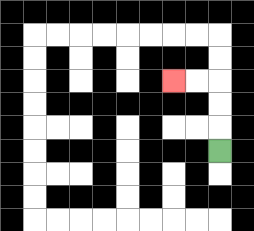{'start': '[9, 6]', 'end': '[7, 3]', 'path_directions': 'U,U,U,L,L', 'path_coordinates': '[[9, 6], [9, 5], [9, 4], [9, 3], [8, 3], [7, 3]]'}